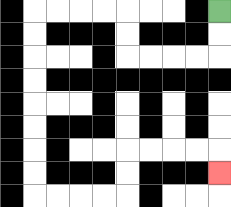{'start': '[9, 0]', 'end': '[9, 7]', 'path_directions': 'D,D,L,L,L,L,U,U,L,L,L,L,D,D,D,D,D,D,D,D,R,R,R,R,U,U,R,R,R,R,D', 'path_coordinates': '[[9, 0], [9, 1], [9, 2], [8, 2], [7, 2], [6, 2], [5, 2], [5, 1], [5, 0], [4, 0], [3, 0], [2, 0], [1, 0], [1, 1], [1, 2], [1, 3], [1, 4], [1, 5], [1, 6], [1, 7], [1, 8], [2, 8], [3, 8], [4, 8], [5, 8], [5, 7], [5, 6], [6, 6], [7, 6], [8, 6], [9, 6], [9, 7]]'}